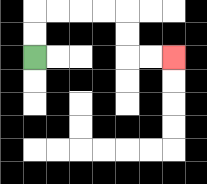{'start': '[1, 2]', 'end': '[7, 2]', 'path_directions': 'U,U,R,R,R,R,D,D,R,R', 'path_coordinates': '[[1, 2], [1, 1], [1, 0], [2, 0], [3, 0], [4, 0], [5, 0], [5, 1], [5, 2], [6, 2], [7, 2]]'}